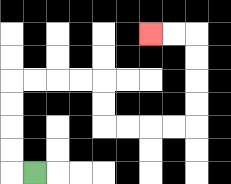{'start': '[1, 7]', 'end': '[6, 1]', 'path_directions': 'L,U,U,U,U,R,R,R,R,D,D,R,R,R,R,U,U,U,U,L,L', 'path_coordinates': '[[1, 7], [0, 7], [0, 6], [0, 5], [0, 4], [0, 3], [1, 3], [2, 3], [3, 3], [4, 3], [4, 4], [4, 5], [5, 5], [6, 5], [7, 5], [8, 5], [8, 4], [8, 3], [8, 2], [8, 1], [7, 1], [6, 1]]'}